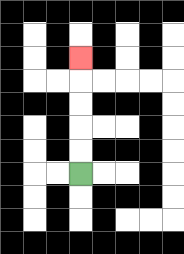{'start': '[3, 7]', 'end': '[3, 2]', 'path_directions': 'U,U,U,U,U', 'path_coordinates': '[[3, 7], [3, 6], [3, 5], [3, 4], [3, 3], [3, 2]]'}